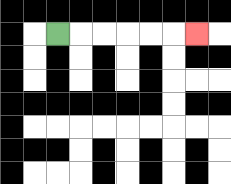{'start': '[2, 1]', 'end': '[8, 1]', 'path_directions': 'R,R,R,R,R,R', 'path_coordinates': '[[2, 1], [3, 1], [4, 1], [5, 1], [6, 1], [7, 1], [8, 1]]'}